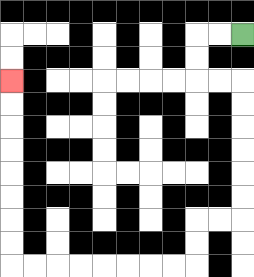{'start': '[10, 1]', 'end': '[0, 3]', 'path_directions': 'L,L,D,D,R,R,D,D,D,D,D,D,L,L,D,D,L,L,L,L,L,L,L,L,U,U,U,U,U,U,U,U', 'path_coordinates': '[[10, 1], [9, 1], [8, 1], [8, 2], [8, 3], [9, 3], [10, 3], [10, 4], [10, 5], [10, 6], [10, 7], [10, 8], [10, 9], [9, 9], [8, 9], [8, 10], [8, 11], [7, 11], [6, 11], [5, 11], [4, 11], [3, 11], [2, 11], [1, 11], [0, 11], [0, 10], [0, 9], [0, 8], [0, 7], [0, 6], [0, 5], [0, 4], [0, 3]]'}